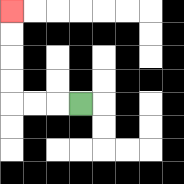{'start': '[3, 4]', 'end': '[0, 0]', 'path_directions': 'L,L,L,U,U,U,U', 'path_coordinates': '[[3, 4], [2, 4], [1, 4], [0, 4], [0, 3], [0, 2], [0, 1], [0, 0]]'}